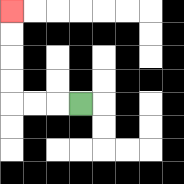{'start': '[3, 4]', 'end': '[0, 0]', 'path_directions': 'L,L,L,U,U,U,U', 'path_coordinates': '[[3, 4], [2, 4], [1, 4], [0, 4], [0, 3], [0, 2], [0, 1], [0, 0]]'}